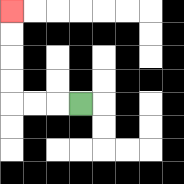{'start': '[3, 4]', 'end': '[0, 0]', 'path_directions': 'L,L,L,U,U,U,U', 'path_coordinates': '[[3, 4], [2, 4], [1, 4], [0, 4], [0, 3], [0, 2], [0, 1], [0, 0]]'}